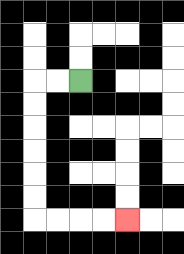{'start': '[3, 3]', 'end': '[5, 9]', 'path_directions': 'L,L,D,D,D,D,D,D,R,R,R,R', 'path_coordinates': '[[3, 3], [2, 3], [1, 3], [1, 4], [1, 5], [1, 6], [1, 7], [1, 8], [1, 9], [2, 9], [3, 9], [4, 9], [5, 9]]'}